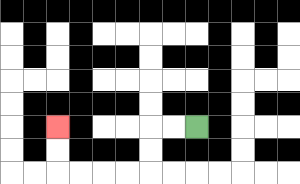{'start': '[8, 5]', 'end': '[2, 5]', 'path_directions': 'L,L,D,D,L,L,L,L,U,U', 'path_coordinates': '[[8, 5], [7, 5], [6, 5], [6, 6], [6, 7], [5, 7], [4, 7], [3, 7], [2, 7], [2, 6], [2, 5]]'}